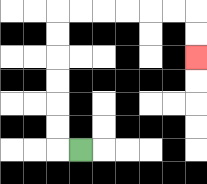{'start': '[3, 6]', 'end': '[8, 2]', 'path_directions': 'L,U,U,U,U,U,U,R,R,R,R,R,R,D,D', 'path_coordinates': '[[3, 6], [2, 6], [2, 5], [2, 4], [2, 3], [2, 2], [2, 1], [2, 0], [3, 0], [4, 0], [5, 0], [6, 0], [7, 0], [8, 0], [8, 1], [8, 2]]'}